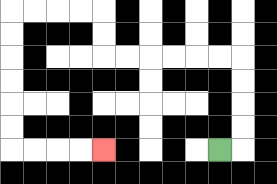{'start': '[9, 6]', 'end': '[4, 6]', 'path_directions': 'R,U,U,U,U,L,L,L,L,L,L,U,U,L,L,L,L,D,D,D,D,D,D,R,R,R,R', 'path_coordinates': '[[9, 6], [10, 6], [10, 5], [10, 4], [10, 3], [10, 2], [9, 2], [8, 2], [7, 2], [6, 2], [5, 2], [4, 2], [4, 1], [4, 0], [3, 0], [2, 0], [1, 0], [0, 0], [0, 1], [0, 2], [0, 3], [0, 4], [0, 5], [0, 6], [1, 6], [2, 6], [3, 6], [4, 6]]'}